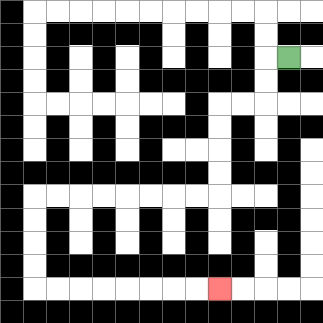{'start': '[12, 2]', 'end': '[9, 12]', 'path_directions': 'L,D,D,L,L,D,D,D,D,L,L,L,L,L,L,L,L,D,D,D,D,R,R,R,R,R,R,R,R', 'path_coordinates': '[[12, 2], [11, 2], [11, 3], [11, 4], [10, 4], [9, 4], [9, 5], [9, 6], [9, 7], [9, 8], [8, 8], [7, 8], [6, 8], [5, 8], [4, 8], [3, 8], [2, 8], [1, 8], [1, 9], [1, 10], [1, 11], [1, 12], [2, 12], [3, 12], [4, 12], [5, 12], [6, 12], [7, 12], [8, 12], [9, 12]]'}